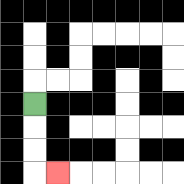{'start': '[1, 4]', 'end': '[2, 7]', 'path_directions': 'D,D,D,R', 'path_coordinates': '[[1, 4], [1, 5], [1, 6], [1, 7], [2, 7]]'}